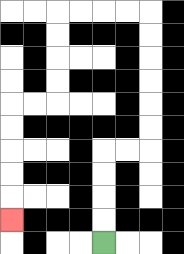{'start': '[4, 10]', 'end': '[0, 9]', 'path_directions': 'U,U,U,U,R,R,U,U,U,U,U,U,L,L,L,L,D,D,D,D,L,L,D,D,D,D,D', 'path_coordinates': '[[4, 10], [4, 9], [4, 8], [4, 7], [4, 6], [5, 6], [6, 6], [6, 5], [6, 4], [6, 3], [6, 2], [6, 1], [6, 0], [5, 0], [4, 0], [3, 0], [2, 0], [2, 1], [2, 2], [2, 3], [2, 4], [1, 4], [0, 4], [0, 5], [0, 6], [0, 7], [0, 8], [0, 9]]'}